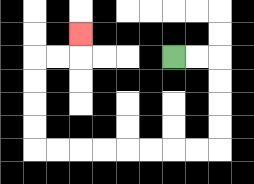{'start': '[7, 2]', 'end': '[3, 1]', 'path_directions': 'R,R,D,D,D,D,L,L,L,L,L,L,L,L,U,U,U,U,R,R,U', 'path_coordinates': '[[7, 2], [8, 2], [9, 2], [9, 3], [9, 4], [9, 5], [9, 6], [8, 6], [7, 6], [6, 6], [5, 6], [4, 6], [3, 6], [2, 6], [1, 6], [1, 5], [1, 4], [1, 3], [1, 2], [2, 2], [3, 2], [3, 1]]'}